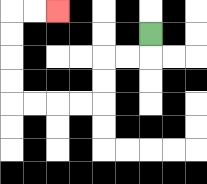{'start': '[6, 1]', 'end': '[2, 0]', 'path_directions': 'D,L,L,D,D,L,L,L,L,U,U,U,U,R,R', 'path_coordinates': '[[6, 1], [6, 2], [5, 2], [4, 2], [4, 3], [4, 4], [3, 4], [2, 4], [1, 4], [0, 4], [0, 3], [0, 2], [0, 1], [0, 0], [1, 0], [2, 0]]'}